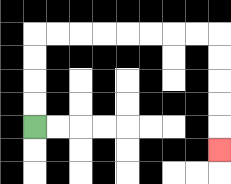{'start': '[1, 5]', 'end': '[9, 6]', 'path_directions': 'U,U,U,U,R,R,R,R,R,R,R,R,D,D,D,D,D', 'path_coordinates': '[[1, 5], [1, 4], [1, 3], [1, 2], [1, 1], [2, 1], [3, 1], [4, 1], [5, 1], [6, 1], [7, 1], [8, 1], [9, 1], [9, 2], [9, 3], [9, 4], [9, 5], [9, 6]]'}